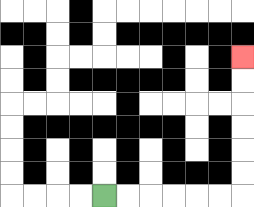{'start': '[4, 8]', 'end': '[10, 2]', 'path_directions': 'R,R,R,R,R,R,U,U,U,U,U,U', 'path_coordinates': '[[4, 8], [5, 8], [6, 8], [7, 8], [8, 8], [9, 8], [10, 8], [10, 7], [10, 6], [10, 5], [10, 4], [10, 3], [10, 2]]'}